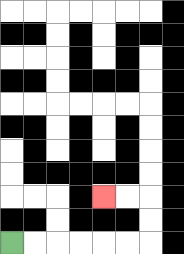{'start': '[0, 10]', 'end': '[4, 8]', 'path_directions': 'R,R,R,R,R,R,U,U,L,L', 'path_coordinates': '[[0, 10], [1, 10], [2, 10], [3, 10], [4, 10], [5, 10], [6, 10], [6, 9], [6, 8], [5, 8], [4, 8]]'}